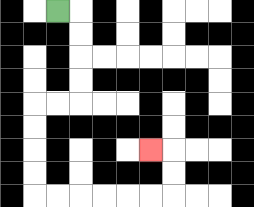{'start': '[2, 0]', 'end': '[6, 6]', 'path_directions': 'R,D,D,D,D,L,L,D,D,D,D,R,R,R,R,R,R,U,U,L', 'path_coordinates': '[[2, 0], [3, 0], [3, 1], [3, 2], [3, 3], [3, 4], [2, 4], [1, 4], [1, 5], [1, 6], [1, 7], [1, 8], [2, 8], [3, 8], [4, 8], [5, 8], [6, 8], [7, 8], [7, 7], [7, 6], [6, 6]]'}